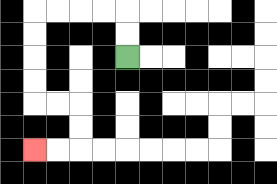{'start': '[5, 2]', 'end': '[1, 6]', 'path_directions': 'U,U,L,L,L,L,D,D,D,D,R,R,D,D,L,L', 'path_coordinates': '[[5, 2], [5, 1], [5, 0], [4, 0], [3, 0], [2, 0], [1, 0], [1, 1], [1, 2], [1, 3], [1, 4], [2, 4], [3, 4], [3, 5], [3, 6], [2, 6], [1, 6]]'}